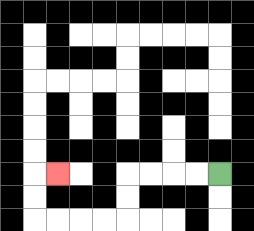{'start': '[9, 7]', 'end': '[2, 7]', 'path_directions': 'L,L,L,L,D,D,L,L,L,L,U,U,R', 'path_coordinates': '[[9, 7], [8, 7], [7, 7], [6, 7], [5, 7], [5, 8], [5, 9], [4, 9], [3, 9], [2, 9], [1, 9], [1, 8], [1, 7], [2, 7]]'}